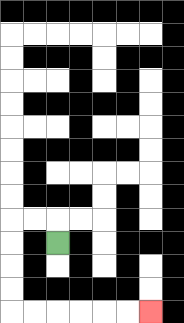{'start': '[2, 10]', 'end': '[6, 13]', 'path_directions': 'U,L,L,D,D,D,D,R,R,R,R,R,R', 'path_coordinates': '[[2, 10], [2, 9], [1, 9], [0, 9], [0, 10], [0, 11], [0, 12], [0, 13], [1, 13], [2, 13], [3, 13], [4, 13], [5, 13], [6, 13]]'}